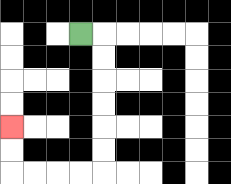{'start': '[3, 1]', 'end': '[0, 5]', 'path_directions': 'R,D,D,D,D,D,D,L,L,L,L,U,U', 'path_coordinates': '[[3, 1], [4, 1], [4, 2], [4, 3], [4, 4], [4, 5], [4, 6], [4, 7], [3, 7], [2, 7], [1, 7], [0, 7], [0, 6], [0, 5]]'}